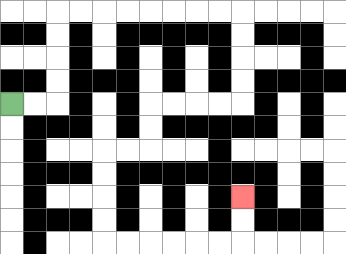{'start': '[0, 4]', 'end': '[10, 8]', 'path_directions': 'R,R,U,U,U,U,R,R,R,R,R,R,R,R,D,D,D,D,L,L,L,L,D,D,L,L,D,D,D,D,R,R,R,R,R,R,U,U', 'path_coordinates': '[[0, 4], [1, 4], [2, 4], [2, 3], [2, 2], [2, 1], [2, 0], [3, 0], [4, 0], [5, 0], [6, 0], [7, 0], [8, 0], [9, 0], [10, 0], [10, 1], [10, 2], [10, 3], [10, 4], [9, 4], [8, 4], [7, 4], [6, 4], [6, 5], [6, 6], [5, 6], [4, 6], [4, 7], [4, 8], [4, 9], [4, 10], [5, 10], [6, 10], [7, 10], [8, 10], [9, 10], [10, 10], [10, 9], [10, 8]]'}